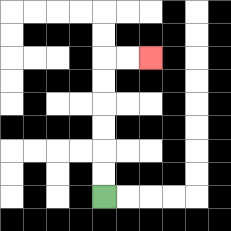{'start': '[4, 8]', 'end': '[6, 2]', 'path_directions': 'U,U,U,U,U,U,R,R', 'path_coordinates': '[[4, 8], [4, 7], [4, 6], [4, 5], [4, 4], [4, 3], [4, 2], [5, 2], [6, 2]]'}